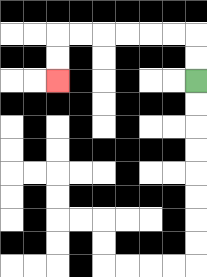{'start': '[8, 3]', 'end': '[2, 3]', 'path_directions': 'U,U,L,L,L,L,L,L,D,D', 'path_coordinates': '[[8, 3], [8, 2], [8, 1], [7, 1], [6, 1], [5, 1], [4, 1], [3, 1], [2, 1], [2, 2], [2, 3]]'}